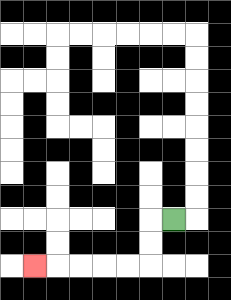{'start': '[7, 9]', 'end': '[1, 11]', 'path_directions': 'L,D,D,L,L,L,L,L', 'path_coordinates': '[[7, 9], [6, 9], [6, 10], [6, 11], [5, 11], [4, 11], [3, 11], [2, 11], [1, 11]]'}